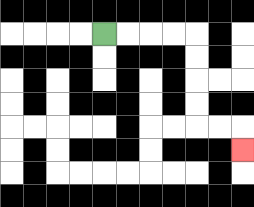{'start': '[4, 1]', 'end': '[10, 6]', 'path_directions': 'R,R,R,R,D,D,D,D,R,R,D', 'path_coordinates': '[[4, 1], [5, 1], [6, 1], [7, 1], [8, 1], [8, 2], [8, 3], [8, 4], [8, 5], [9, 5], [10, 5], [10, 6]]'}